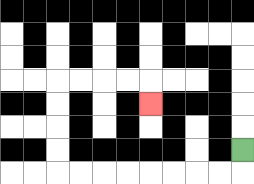{'start': '[10, 6]', 'end': '[6, 4]', 'path_directions': 'D,L,L,L,L,L,L,L,L,U,U,U,U,R,R,R,R,D', 'path_coordinates': '[[10, 6], [10, 7], [9, 7], [8, 7], [7, 7], [6, 7], [5, 7], [4, 7], [3, 7], [2, 7], [2, 6], [2, 5], [2, 4], [2, 3], [3, 3], [4, 3], [5, 3], [6, 3], [6, 4]]'}